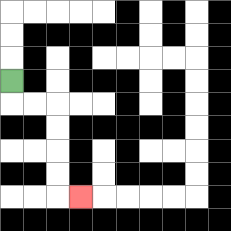{'start': '[0, 3]', 'end': '[3, 8]', 'path_directions': 'D,R,R,D,D,D,D,R', 'path_coordinates': '[[0, 3], [0, 4], [1, 4], [2, 4], [2, 5], [2, 6], [2, 7], [2, 8], [3, 8]]'}